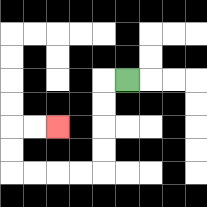{'start': '[5, 3]', 'end': '[2, 5]', 'path_directions': 'L,D,D,D,D,L,L,L,L,U,U,R,R', 'path_coordinates': '[[5, 3], [4, 3], [4, 4], [4, 5], [4, 6], [4, 7], [3, 7], [2, 7], [1, 7], [0, 7], [0, 6], [0, 5], [1, 5], [2, 5]]'}